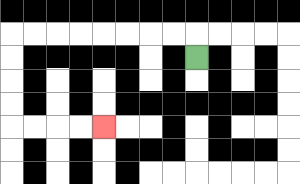{'start': '[8, 2]', 'end': '[4, 5]', 'path_directions': 'U,L,L,L,L,L,L,L,L,D,D,D,D,R,R,R,R', 'path_coordinates': '[[8, 2], [8, 1], [7, 1], [6, 1], [5, 1], [4, 1], [3, 1], [2, 1], [1, 1], [0, 1], [0, 2], [0, 3], [0, 4], [0, 5], [1, 5], [2, 5], [3, 5], [4, 5]]'}